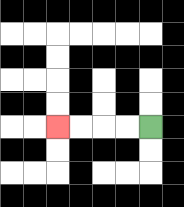{'start': '[6, 5]', 'end': '[2, 5]', 'path_directions': 'L,L,L,L', 'path_coordinates': '[[6, 5], [5, 5], [4, 5], [3, 5], [2, 5]]'}